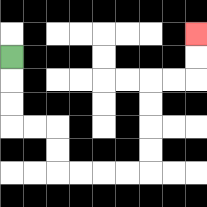{'start': '[0, 2]', 'end': '[8, 1]', 'path_directions': 'D,D,D,R,R,D,D,R,R,R,R,U,U,U,U,R,R,U,U', 'path_coordinates': '[[0, 2], [0, 3], [0, 4], [0, 5], [1, 5], [2, 5], [2, 6], [2, 7], [3, 7], [4, 7], [5, 7], [6, 7], [6, 6], [6, 5], [6, 4], [6, 3], [7, 3], [8, 3], [8, 2], [8, 1]]'}